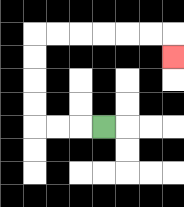{'start': '[4, 5]', 'end': '[7, 2]', 'path_directions': 'L,L,L,U,U,U,U,R,R,R,R,R,R,D', 'path_coordinates': '[[4, 5], [3, 5], [2, 5], [1, 5], [1, 4], [1, 3], [1, 2], [1, 1], [2, 1], [3, 1], [4, 1], [5, 1], [6, 1], [7, 1], [7, 2]]'}